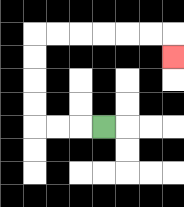{'start': '[4, 5]', 'end': '[7, 2]', 'path_directions': 'L,L,L,U,U,U,U,R,R,R,R,R,R,D', 'path_coordinates': '[[4, 5], [3, 5], [2, 5], [1, 5], [1, 4], [1, 3], [1, 2], [1, 1], [2, 1], [3, 1], [4, 1], [5, 1], [6, 1], [7, 1], [7, 2]]'}